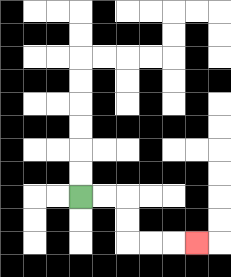{'start': '[3, 8]', 'end': '[8, 10]', 'path_directions': 'R,R,D,D,R,R,R', 'path_coordinates': '[[3, 8], [4, 8], [5, 8], [5, 9], [5, 10], [6, 10], [7, 10], [8, 10]]'}